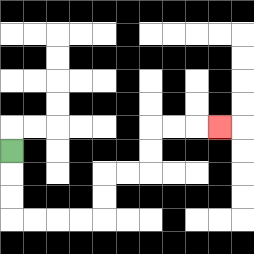{'start': '[0, 6]', 'end': '[9, 5]', 'path_directions': 'D,D,D,R,R,R,R,U,U,R,R,U,U,R,R,R', 'path_coordinates': '[[0, 6], [0, 7], [0, 8], [0, 9], [1, 9], [2, 9], [3, 9], [4, 9], [4, 8], [4, 7], [5, 7], [6, 7], [6, 6], [6, 5], [7, 5], [8, 5], [9, 5]]'}